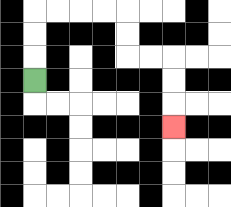{'start': '[1, 3]', 'end': '[7, 5]', 'path_directions': 'U,U,U,R,R,R,R,D,D,R,R,D,D,D', 'path_coordinates': '[[1, 3], [1, 2], [1, 1], [1, 0], [2, 0], [3, 0], [4, 0], [5, 0], [5, 1], [5, 2], [6, 2], [7, 2], [7, 3], [7, 4], [7, 5]]'}